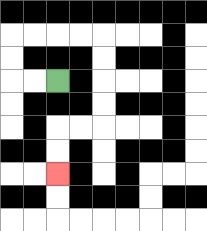{'start': '[2, 3]', 'end': '[2, 7]', 'path_directions': 'L,L,U,U,R,R,R,R,D,D,D,D,L,L,D,D', 'path_coordinates': '[[2, 3], [1, 3], [0, 3], [0, 2], [0, 1], [1, 1], [2, 1], [3, 1], [4, 1], [4, 2], [4, 3], [4, 4], [4, 5], [3, 5], [2, 5], [2, 6], [2, 7]]'}